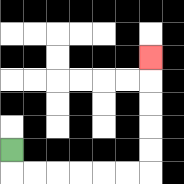{'start': '[0, 6]', 'end': '[6, 2]', 'path_directions': 'D,R,R,R,R,R,R,U,U,U,U,U', 'path_coordinates': '[[0, 6], [0, 7], [1, 7], [2, 7], [3, 7], [4, 7], [5, 7], [6, 7], [6, 6], [6, 5], [6, 4], [6, 3], [6, 2]]'}